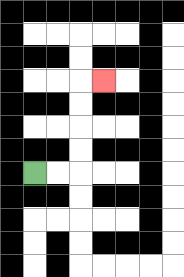{'start': '[1, 7]', 'end': '[4, 3]', 'path_directions': 'R,R,U,U,U,U,R', 'path_coordinates': '[[1, 7], [2, 7], [3, 7], [3, 6], [3, 5], [3, 4], [3, 3], [4, 3]]'}